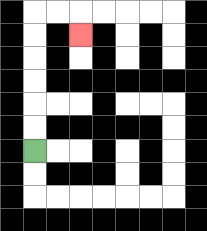{'start': '[1, 6]', 'end': '[3, 1]', 'path_directions': 'U,U,U,U,U,U,R,R,D', 'path_coordinates': '[[1, 6], [1, 5], [1, 4], [1, 3], [1, 2], [1, 1], [1, 0], [2, 0], [3, 0], [3, 1]]'}